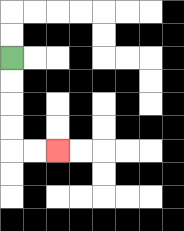{'start': '[0, 2]', 'end': '[2, 6]', 'path_directions': 'D,D,D,D,R,R', 'path_coordinates': '[[0, 2], [0, 3], [0, 4], [0, 5], [0, 6], [1, 6], [2, 6]]'}